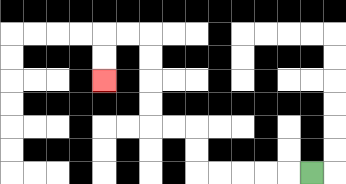{'start': '[13, 7]', 'end': '[4, 3]', 'path_directions': 'L,L,L,L,L,U,U,L,L,U,U,U,U,L,L,D,D', 'path_coordinates': '[[13, 7], [12, 7], [11, 7], [10, 7], [9, 7], [8, 7], [8, 6], [8, 5], [7, 5], [6, 5], [6, 4], [6, 3], [6, 2], [6, 1], [5, 1], [4, 1], [4, 2], [4, 3]]'}